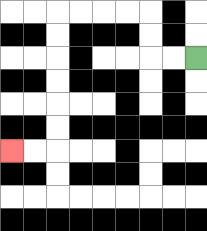{'start': '[8, 2]', 'end': '[0, 6]', 'path_directions': 'L,L,U,U,L,L,L,L,D,D,D,D,D,D,L,L', 'path_coordinates': '[[8, 2], [7, 2], [6, 2], [6, 1], [6, 0], [5, 0], [4, 0], [3, 0], [2, 0], [2, 1], [2, 2], [2, 3], [2, 4], [2, 5], [2, 6], [1, 6], [0, 6]]'}